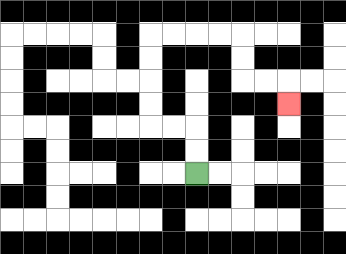{'start': '[8, 7]', 'end': '[12, 4]', 'path_directions': 'U,U,L,L,U,U,U,U,R,R,R,R,D,D,R,R,D', 'path_coordinates': '[[8, 7], [8, 6], [8, 5], [7, 5], [6, 5], [6, 4], [6, 3], [6, 2], [6, 1], [7, 1], [8, 1], [9, 1], [10, 1], [10, 2], [10, 3], [11, 3], [12, 3], [12, 4]]'}